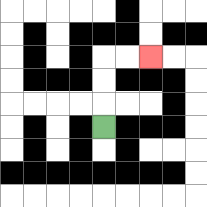{'start': '[4, 5]', 'end': '[6, 2]', 'path_directions': 'U,U,U,R,R', 'path_coordinates': '[[4, 5], [4, 4], [4, 3], [4, 2], [5, 2], [6, 2]]'}